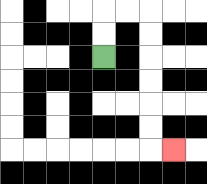{'start': '[4, 2]', 'end': '[7, 6]', 'path_directions': 'U,U,R,R,D,D,D,D,D,D,R', 'path_coordinates': '[[4, 2], [4, 1], [4, 0], [5, 0], [6, 0], [6, 1], [6, 2], [6, 3], [6, 4], [6, 5], [6, 6], [7, 6]]'}